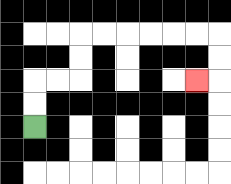{'start': '[1, 5]', 'end': '[8, 3]', 'path_directions': 'U,U,R,R,U,U,R,R,R,R,R,R,D,D,L', 'path_coordinates': '[[1, 5], [1, 4], [1, 3], [2, 3], [3, 3], [3, 2], [3, 1], [4, 1], [5, 1], [6, 1], [7, 1], [8, 1], [9, 1], [9, 2], [9, 3], [8, 3]]'}